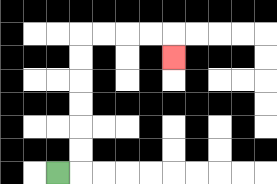{'start': '[2, 7]', 'end': '[7, 2]', 'path_directions': 'R,U,U,U,U,U,U,R,R,R,R,D', 'path_coordinates': '[[2, 7], [3, 7], [3, 6], [3, 5], [3, 4], [3, 3], [3, 2], [3, 1], [4, 1], [5, 1], [6, 1], [7, 1], [7, 2]]'}